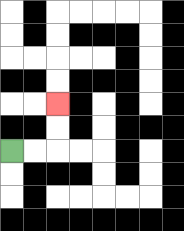{'start': '[0, 6]', 'end': '[2, 4]', 'path_directions': 'R,R,U,U', 'path_coordinates': '[[0, 6], [1, 6], [2, 6], [2, 5], [2, 4]]'}